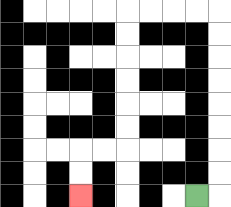{'start': '[8, 8]', 'end': '[3, 8]', 'path_directions': 'R,U,U,U,U,U,U,U,U,L,L,L,L,D,D,D,D,D,D,L,L,D,D', 'path_coordinates': '[[8, 8], [9, 8], [9, 7], [9, 6], [9, 5], [9, 4], [9, 3], [9, 2], [9, 1], [9, 0], [8, 0], [7, 0], [6, 0], [5, 0], [5, 1], [5, 2], [5, 3], [5, 4], [5, 5], [5, 6], [4, 6], [3, 6], [3, 7], [3, 8]]'}